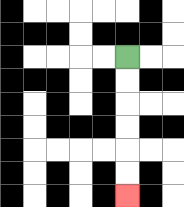{'start': '[5, 2]', 'end': '[5, 8]', 'path_directions': 'D,D,D,D,D,D', 'path_coordinates': '[[5, 2], [5, 3], [5, 4], [5, 5], [5, 6], [5, 7], [5, 8]]'}